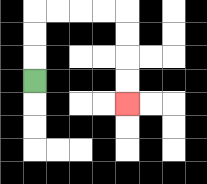{'start': '[1, 3]', 'end': '[5, 4]', 'path_directions': 'U,U,U,R,R,R,R,D,D,D,D', 'path_coordinates': '[[1, 3], [1, 2], [1, 1], [1, 0], [2, 0], [3, 0], [4, 0], [5, 0], [5, 1], [5, 2], [5, 3], [5, 4]]'}